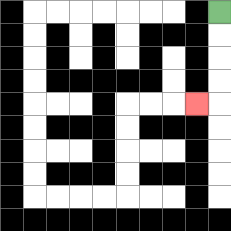{'start': '[9, 0]', 'end': '[8, 4]', 'path_directions': 'D,D,D,D,L', 'path_coordinates': '[[9, 0], [9, 1], [9, 2], [9, 3], [9, 4], [8, 4]]'}